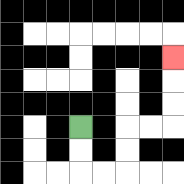{'start': '[3, 5]', 'end': '[7, 2]', 'path_directions': 'D,D,R,R,U,U,R,R,U,U,U', 'path_coordinates': '[[3, 5], [3, 6], [3, 7], [4, 7], [5, 7], [5, 6], [5, 5], [6, 5], [7, 5], [7, 4], [7, 3], [7, 2]]'}